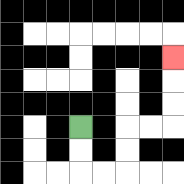{'start': '[3, 5]', 'end': '[7, 2]', 'path_directions': 'D,D,R,R,U,U,R,R,U,U,U', 'path_coordinates': '[[3, 5], [3, 6], [3, 7], [4, 7], [5, 7], [5, 6], [5, 5], [6, 5], [7, 5], [7, 4], [7, 3], [7, 2]]'}